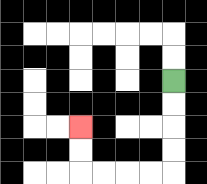{'start': '[7, 3]', 'end': '[3, 5]', 'path_directions': 'D,D,D,D,L,L,L,L,U,U', 'path_coordinates': '[[7, 3], [7, 4], [7, 5], [7, 6], [7, 7], [6, 7], [5, 7], [4, 7], [3, 7], [3, 6], [3, 5]]'}